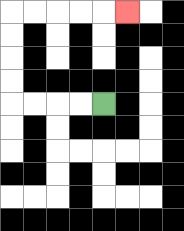{'start': '[4, 4]', 'end': '[5, 0]', 'path_directions': 'L,L,L,L,U,U,U,U,R,R,R,R,R', 'path_coordinates': '[[4, 4], [3, 4], [2, 4], [1, 4], [0, 4], [0, 3], [0, 2], [0, 1], [0, 0], [1, 0], [2, 0], [3, 0], [4, 0], [5, 0]]'}